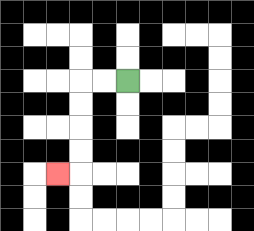{'start': '[5, 3]', 'end': '[2, 7]', 'path_directions': 'L,L,D,D,D,D,L', 'path_coordinates': '[[5, 3], [4, 3], [3, 3], [3, 4], [3, 5], [3, 6], [3, 7], [2, 7]]'}